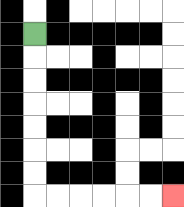{'start': '[1, 1]', 'end': '[7, 8]', 'path_directions': 'D,D,D,D,D,D,D,R,R,R,R,R,R', 'path_coordinates': '[[1, 1], [1, 2], [1, 3], [1, 4], [1, 5], [1, 6], [1, 7], [1, 8], [2, 8], [3, 8], [4, 8], [5, 8], [6, 8], [7, 8]]'}